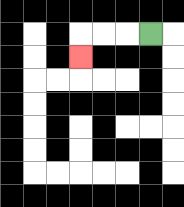{'start': '[6, 1]', 'end': '[3, 2]', 'path_directions': 'L,L,L,D', 'path_coordinates': '[[6, 1], [5, 1], [4, 1], [3, 1], [3, 2]]'}